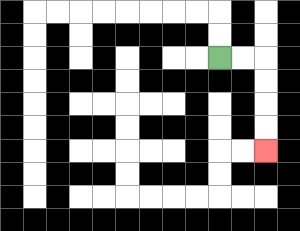{'start': '[9, 2]', 'end': '[11, 6]', 'path_directions': 'R,R,D,D,D,D', 'path_coordinates': '[[9, 2], [10, 2], [11, 2], [11, 3], [11, 4], [11, 5], [11, 6]]'}